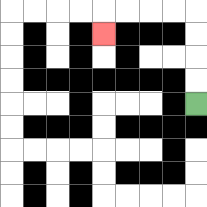{'start': '[8, 4]', 'end': '[4, 1]', 'path_directions': 'U,U,U,U,L,L,L,L,D', 'path_coordinates': '[[8, 4], [8, 3], [8, 2], [8, 1], [8, 0], [7, 0], [6, 0], [5, 0], [4, 0], [4, 1]]'}